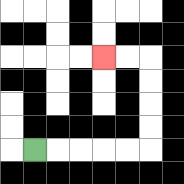{'start': '[1, 6]', 'end': '[4, 2]', 'path_directions': 'R,R,R,R,R,U,U,U,U,L,L', 'path_coordinates': '[[1, 6], [2, 6], [3, 6], [4, 6], [5, 6], [6, 6], [6, 5], [6, 4], [6, 3], [6, 2], [5, 2], [4, 2]]'}